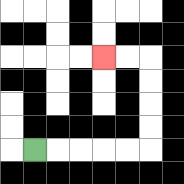{'start': '[1, 6]', 'end': '[4, 2]', 'path_directions': 'R,R,R,R,R,U,U,U,U,L,L', 'path_coordinates': '[[1, 6], [2, 6], [3, 6], [4, 6], [5, 6], [6, 6], [6, 5], [6, 4], [6, 3], [6, 2], [5, 2], [4, 2]]'}